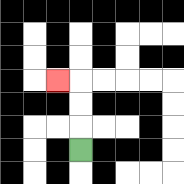{'start': '[3, 6]', 'end': '[2, 3]', 'path_directions': 'U,U,U,L', 'path_coordinates': '[[3, 6], [3, 5], [3, 4], [3, 3], [2, 3]]'}